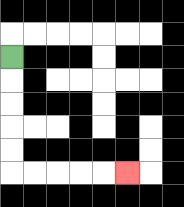{'start': '[0, 2]', 'end': '[5, 7]', 'path_directions': 'D,D,D,D,D,R,R,R,R,R', 'path_coordinates': '[[0, 2], [0, 3], [0, 4], [0, 5], [0, 6], [0, 7], [1, 7], [2, 7], [3, 7], [4, 7], [5, 7]]'}